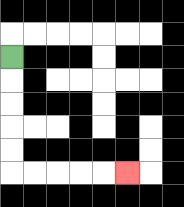{'start': '[0, 2]', 'end': '[5, 7]', 'path_directions': 'D,D,D,D,D,R,R,R,R,R', 'path_coordinates': '[[0, 2], [0, 3], [0, 4], [0, 5], [0, 6], [0, 7], [1, 7], [2, 7], [3, 7], [4, 7], [5, 7]]'}